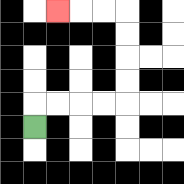{'start': '[1, 5]', 'end': '[2, 0]', 'path_directions': 'U,R,R,R,R,U,U,U,U,L,L,L', 'path_coordinates': '[[1, 5], [1, 4], [2, 4], [3, 4], [4, 4], [5, 4], [5, 3], [5, 2], [5, 1], [5, 0], [4, 0], [3, 0], [2, 0]]'}